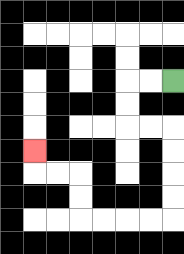{'start': '[7, 3]', 'end': '[1, 6]', 'path_directions': 'L,L,D,D,R,R,D,D,D,D,L,L,L,L,U,U,L,L,U', 'path_coordinates': '[[7, 3], [6, 3], [5, 3], [5, 4], [5, 5], [6, 5], [7, 5], [7, 6], [7, 7], [7, 8], [7, 9], [6, 9], [5, 9], [4, 9], [3, 9], [3, 8], [3, 7], [2, 7], [1, 7], [1, 6]]'}